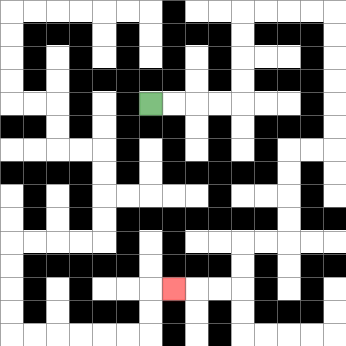{'start': '[6, 4]', 'end': '[7, 12]', 'path_directions': 'R,R,R,R,U,U,U,U,R,R,R,R,D,D,D,D,D,D,L,L,D,D,D,D,L,L,D,D,L,L,L', 'path_coordinates': '[[6, 4], [7, 4], [8, 4], [9, 4], [10, 4], [10, 3], [10, 2], [10, 1], [10, 0], [11, 0], [12, 0], [13, 0], [14, 0], [14, 1], [14, 2], [14, 3], [14, 4], [14, 5], [14, 6], [13, 6], [12, 6], [12, 7], [12, 8], [12, 9], [12, 10], [11, 10], [10, 10], [10, 11], [10, 12], [9, 12], [8, 12], [7, 12]]'}